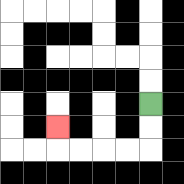{'start': '[6, 4]', 'end': '[2, 5]', 'path_directions': 'D,D,L,L,L,L,U', 'path_coordinates': '[[6, 4], [6, 5], [6, 6], [5, 6], [4, 6], [3, 6], [2, 6], [2, 5]]'}